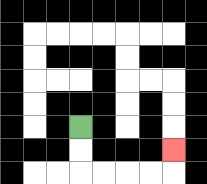{'start': '[3, 5]', 'end': '[7, 6]', 'path_directions': 'D,D,R,R,R,R,U', 'path_coordinates': '[[3, 5], [3, 6], [3, 7], [4, 7], [5, 7], [6, 7], [7, 7], [7, 6]]'}